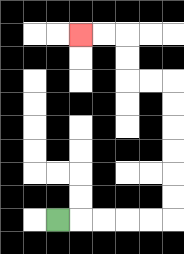{'start': '[2, 9]', 'end': '[3, 1]', 'path_directions': 'R,R,R,R,R,U,U,U,U,U,U,L,L,U,U,L,L', 'path_coordinates': '[[2, 9], [3, 9], [4, 9], [5, 9], [6, 9], [7, 9], [7, 8], [7, 7], [7, 6], [7, 5], [7, 4], [7, 3], [6, 3], [5, 3], [5, 2], [5, 1], [4, 1], [3, 1]]'}